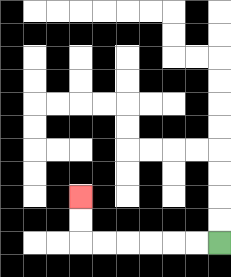{'start': '[9, 10]', 'end': '[3, 8]', 'path_directions': 'L,L,L,L,L,L,U,U', 'path_coordinates': '[[9, 10], [8, 10], [7, 10], [6, 10], [5, 10], [4, 10], [3, 10], [3, 9], [3, 8]]'}